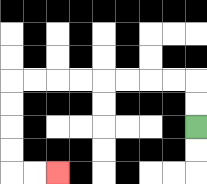{'start': '[8, 5]', 'end': '[2, 7]', 'path_directions': 'U,U,L,L,L,L,L,L,L,L,D,D,D,D,R,R', 'path_coordinates': '[[8, 5], [8, 4], [8, 3], [7, 3], [6, 3], [5, 3], [4, 3], [3, 3], [2, 3], [1, 3], [0, 3], [0, 4], [0, 5], [0, 6], [0, 7], [1, 7], [2, 7]]'}